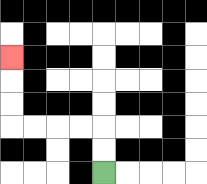{'start': '[4, 7]', 'end': '[0, 2]', 'path_directions': 'U,U,L,L,L,L,U,U,U', 'path_coordinates': '[[4, 7], [4, 6], [4, 5], [3, 5], [2, 5], [1, 5], [0, 5], [0, 4], [0, 3], [0, 2]]'}